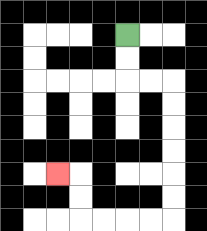{'start': '[5, 1]', 'end': '[2, 7]', 'path_directions': 'D,D,R,R,D,D,D,D,D,D,L,L,L,L,U,U,L', 'path_coordinates': '[[5, 1], [5, 2], [5, 3], [6, 3], [7, 3], [7, 4], [7, 5], [7, 6], [7, 7], [7, 8], [7, 9], [6, 9], [5, 9], [4, 9], [3, 9], [3, 8], [3, 7], [2, 7]]'}